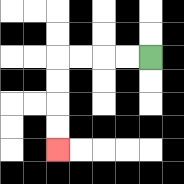{'start': '[6, 2]', 'end': '[2, 6]', 'path_directions': 'L,L,L,L,D,D,D,D', 'path_coordinates': '[[6, 2], [5, 2], [4, 2], [3, 2], [2, 2], [2, 3], [2, 4], [2, 5], [2, 6]]'}